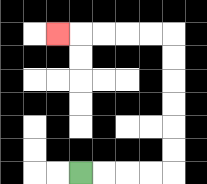{'start': '[3, 7]', 'end': '[2, 1]', 'path_directions': 'R,R,R,R,U,U,U,U,U,U,L,L,L,L,L', 'path_coordinates': '[[3, 7], [4, 7], [5, 7], [6, 7], [7, 7], [7, 6], [7, 5], [7, 4], [7, 3], [7, 2], [7, 1], [6, 1], [5, 1], [4, 1], [3, 1], [2, 1]]'}